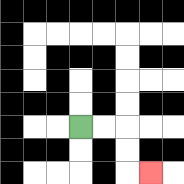{'start': '[3, 5]', 'end': '[6, 7]', 'path_directions': 'R,R,D,D,R', 'path_coordinates': '[[3, 5], [4, 5], [5, 5], [5, 6], [5, 7], [6, 7]]'}